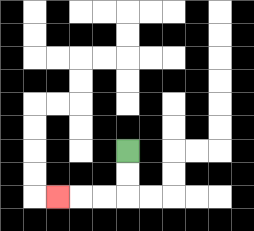{'start': '[5, 6]', 'end': '[2, 8]', 'path_directions': 'D,D,L,L,L', 'path_coordinates': '[[5, 6], [5, 7], [5, 8], [4, 8], [3, 8], [2, 8]]'}